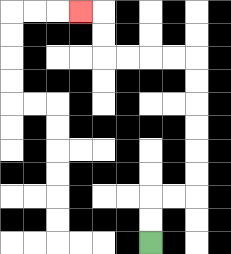{'start': '[6, 10]', 'end': '[3, 0]', 'path_directions': 'U,U,R,R,U,U,U,U,U,U,L,L,L,L,U,U,L', 'path_coordinates': '[[6, 10], [6, 9], [6, 8], [7, 8], [8, 8], [8, 7], [8, 6], [8, 5], [8, 4], [8, 3], [8, 2], [7, 2], [6, 2], [5, 2], [4, 2], [4, 1], [4, 0], [3, 0]]'}